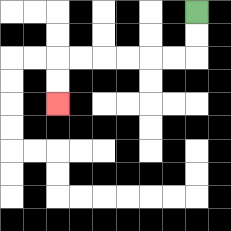{'start': '[8, 0]', 'end': '[2, 4]', 'path_directions': 'D,D,L,L,L,L,L,L,D,D', 'path_coordinates': '[[8, 0], [8, 1], [8, 2], [7, 2], [6, 2], [5, 2], [4, 2], [3, 2], [2, 2], [2, 3], [2, 4]]'}